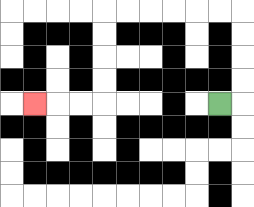{'start': '[9, 4]', 'end': '[1, 4]', 'path_directions': 'R,U,U,U,U,L,L,L,L,L,L,D,D,D,D,L,L,L', 'path_coordinates': '[[9, 4], [10, 4], [10, 3], [10, 2], [10, 1], [10, 0], [9, 0], [8, 0], [7, 0], [6, 0], [5, 0], [4, 0], [4, 1], [4, 2], [4, 3], [4, 4], [3, 4], [2, 4], [1, 4]]'}